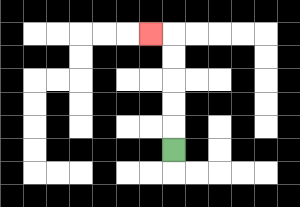{'start': '[7, 6]', 'end': '[6, 1]', 'path_directions': 'U,U,U,U,U,L', 'path_coordinates': '[[7, 6], [7, 5], [7, 4], [7, 3], [7, 2], [7, 1], [6, 1]]'}